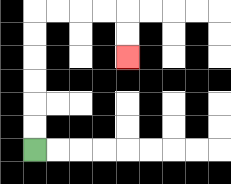{'start': '[1, 6]', 'end': '[5, 2]', 'path_directions': 'U,U,U,U,U,U,R,R,R,R,D,D', 'path_coordinates': '[[1, 6], [1, 5], [1, 4], [1, 3], [1, 2], [1, 1], [1, 0], [2, 0], [3, 0], [4, 0], [5, 0], [5, 1], [5, 2]]'}